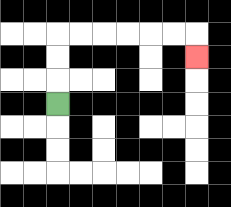{'start': '[2, 4]', 'end': '[8, 2]', 'path_directions': 'U,U,U,R,R,R,R,R,R,D', 'path_coordinates': '[[2, 4], [2, 3], [2, 2], [2, 1], [3, 1], [4, 1], [5, 1], [6, 1], [7, 1], [8, 1], [8, 2]]'}